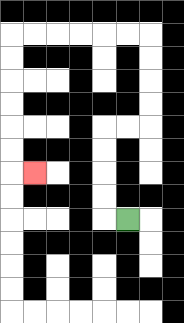{'start': '[5, 9]', 'end': '[1, 7]', 'path_directions': 'L,U,U,U,U,R,R,U,U,U,U,L,L,L,L,L,L,D,D,D,D,D,D,R', 'path_coordinates': '[[5, 9], [4, 9], [4, 8], [4, 7], [4, 6], [4, 5], [5, 5], [6, 5], [6, 4], [6, 3], [6, 2], [6, 1], [5, 1], [4, 1], [3, 1], [2, 1], [1, 1], [0, 1], [0, 2], [0, 3], [0, 4], [0, 5], [0, 6], [0, 7], [1, 7]]'}